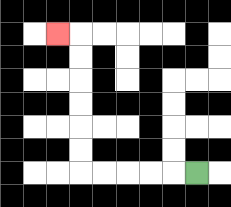{'start': '[8, 7]', 'end': '[2, 1]', 'path_directions': 'L,L,L,L,L,U,U,U,U,U,U,L', 'path_coordinates': '[[8, 7], [7, 7], [6, 7], [5, 7], [4, 7], [3, 7], [3, 6], [3, 5], [3, 4], [3, 3], [3, 2], [3, 1], [2, 1]]'}